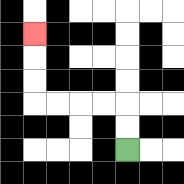{'start': '[5, 6]', 'end': '[1, 1]', 'path_directions': 'U,U,L,L,L,L,U,U,U', 'path_coordinates': '[[5, 6], [5, 5], [5, 4], [4, 4], [3, 4], [2, 4], [1, 4], [1, 3], [1, 2], [1, 1]]'}